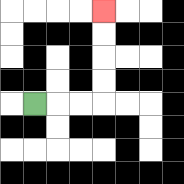{'start': '[1, 4]', 'end': '[4, 0]', 'path_directions': 'R,R,R,U,U,U,U', 'path_coordinates': '[[1, 4], [2, 4], [3, 4], [4, 4], [4, 3], [4, 2], [4, 1], [4, 0]]'}